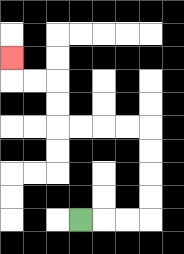{'start': '[3, 9]', 'end': '[0, 2]', 'path_directions': 'R,R,R,U,U,U,U,L,L,L,L,U,U,L,L,U', 'path_coordinates': '[[3, 9], [4, 9], [5, 9], [6, 9], [6, 8], [6, 7], [6, 6], [6, 5], [5, 5], [4, 5], [3, 5], [2, 5], [2, 4], [2, 3], [1, 3], [0, 3], [0, 2]]'}